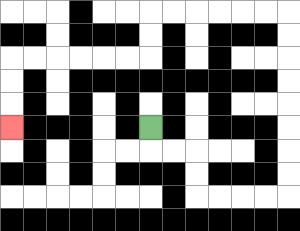{'start': '[6, 5]', 'end': '[0, 5]', 'path_directions': 'D,R,R,D,D,R,R,R,R,U,U,U,U,U,U,U,U,L,L,L,L,L,L,D,D,L,L,L,L,L,L,D,D,D', 'path_coordinates': '[[6, 5], [6, 6], [7, 6], [8, 6], [8, 7], [8, 8], [9, 8], [10, 8], [11, 8], [12, 8], [12, 7], [12, 6], [12, 5], [12, 4], [12, 3], [12, 2], [12, 1], [12, 0], [11, 0], [10, 0], [9, 0], [8, 0], [7, 0], [6, 0], [6, 1], [6, 2], [5, 2], [4, 2], [3, 2], [2, 2], [1, 2], [0, 2], [0, 3], [0, 4], [0, 5]]'}